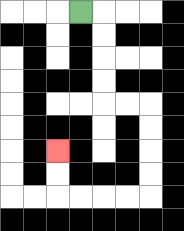{'start': '[3, 0]', 'end': '[2, 6]', 'path_directions': 'R,D,D,D,D,R,R,D,D,D,D,L,L,L,L,U,U', 'path_coordinates': '[[3, 0], [4, 0], [4, 1], [4, 2], [4, 3], [4, 4], [5, 4], [6, 4], [6, 5], [6, 6], [6, 7], [6, 8], [5, 8], [4, 8], [3, 8], [2, 8], [2, 7], [2, 6]]'}